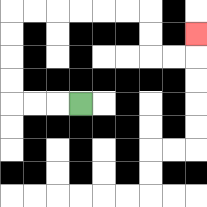{'start': '[3, 4]', 'end': '[8, 1]', 'path_directions': 'L,L,L,U,U,U,U,R,R,R,R,R,R,D,D,R,R,U', 'path_coordinates': '[[3, 4], [2, 4], [1, 4], [0, 4], [0, 3], [0, 2], [0, 1], [0, 0], [1, 0], [2, 0], [3, 0], [4, 0], [5, 0], [6, 0], [6, 1], [6, 2], [7, 2], [8, 2], [8, 1]]'}